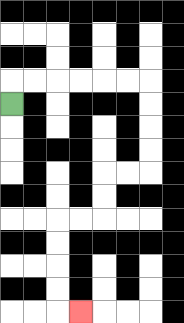{'start': '[0, 4]', 'end': '[3, 13]', 'path_directions': 'U,R,R,R,R,R,R,D,D,D,D,L,L,D,D,L,L,D,D,D,D,R', 'path_coordinates': '[[0, 4], [0, 3], [1, 3], [2, 3], [3, 3], [4, 3], [5, 3], [6, 3], [6, 4], [6, 5], [6, 6], [6, 7], [5, 7], [4, 7], [4, 8], [4, 9], [3, 9], [2, 9], [2, 10], [2, 11], [2, 12], [2, 13], [3, 13]]'}